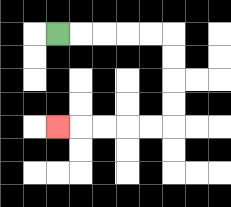{'start': '[2, 1]', 'end': '[2, 5]', 'path_directions': 'R,R,R,R,R,D,D,D,D,L,L,L,L,L', 'path_coordinates': '[[2, 1], [3, 1], [4, 1], [5, 1], [6, 1], [7, 1], [7, 2], [7, 3], [7, 4], [7, 5], [6, 5], [5, 5], [4, 5], [3, 5], [2, 5]]'}